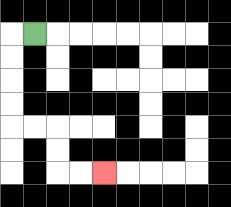{'start': '[1, 1]', 'end': '[4, 7]', 'path_directions': 'L,D,D,D,D,R,R,D,D,R,R', 'path_coordinates': '[[1, 1], [0, 1], [0, 2], [0, 3], [0, 4], [0, 5], [1, 5], [2, 5], [2, 6], [2, 7], [3, 7], [4, 7]]'}